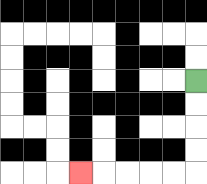{'start': '[8, 3]', 'end': '[3, 7]', 'path_directions': 'D,D,D,D,L,L,L,L,L', 'path_coordinates': '[[8, 3], [8, 4], [8, 5], [8, 6], [8, 7], [7, 7], [6, 7], [5, 7], [4, 7], [3, 7]]'}